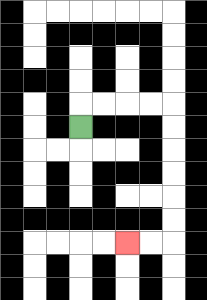{'start': '[3, 5]', 'end': '[5, 10]', 'path_directions': 'U,R,R,R,R,D,D,D,D,D,D,L,L', 'path_coordinates': '[[3, 5], [3, 4], [4, 4], [5, 4], [6, 4], [7, 4], [7, 5], [7, 6], [7, 7], [7, 8], [7, 9], [7, 10], [6, 10], [5, 10]]'}